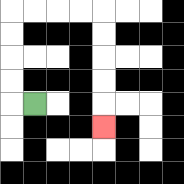{'start': '[1, 4]', 'end': '[4, 5]', 'path_directions': 'L,U,U,U,U,R,R,R,R,D,D,D,D,D', 'path_coordinates': '[[1, 4], [0, 4], [0, 3], [0, 2], [0, 1], [0, 0], [1, 0], [2, 0], [3, 0], [4, 0], [4, 1], [4, 2], [4, 3], [4, 4], [4, 5]]'}